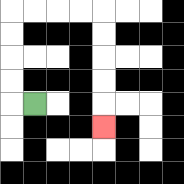{'start': '[1, 4]', 'end': '[4, 5]', 'path_directions': 'L,U,U,U,U,R,R,R,R,D,D,D,D,D', 'path_coordinates': '[[1, 4], [0, 4], [0, 3], [0, 2], [0, 1], [0, 0], [1, 0], [2, 0], [3, 0], [4, 0], [4, 1], [4, 2], [4, 3], [4, 4], [4, 5]]'}